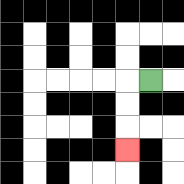{'start': '[6, 3]', 'end': '[5, 6]', 'path_directions': 'L,D,D,D', 'path_coordinates': '[[6, 3], [5, 3], [5, 4], [5, 5], [5, 6]]'}